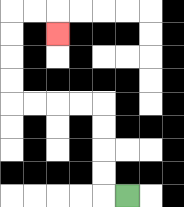{'start': '[5, 8]', 'end': '[2, 1]', 'path_directions': 'L,U,U,U,U,L,L,L,L,U,U,U,U,R,R,D', 'path_coordinates': '[[5, 8], [4, 8], [4, 7], [4, 6], [4, 5], [4, 4], [3, 4], [2, 4], [1, 4], [0, 4], [0, 3], [0, 2], [0, 1], [0, 0], [1, 0], [2, 0], [2, 1]]'}